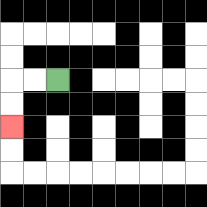{'start': '[2, 3]', 'end': '[0, 5]', 'path_directions': 'L,L,D,D', 'path_coordinates': '[[2, 3], [1, 3], [0, 3], [0, 4], [0, 5]]'}